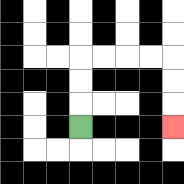{'start': '[3, 5]', 'end': '[7, 5]', 'path_directions': 'U,U,U,R,R,R,R,D,D,D', 'path_coordinates': '[[3, 5], [3, 4], [3, 3], [3, 2], [4, 2], [5, 2], [6, 2], [7, 2], [7, 3], [7, 4], [7, 5]]'}